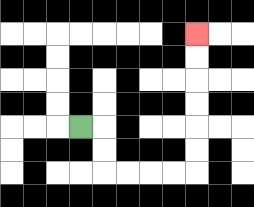{'start': '[3, 5]', 'end': '[8, 1]', 'path_directions': 'R,D,D,R,R,R,R,U,U,U,U,U,U', 'path_coordinates': '[[3, 5], [4, 5], [4, 6], [4, 7], [5, 7], [6, 7], [7, 7], [8, 7], [8, 6], [8, 5], [8, 4], [8, 3], [8, 2], [8, 1]]'}